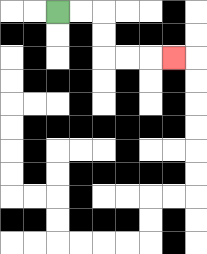{'start': '[2, 0]', 'end': '[7, 2]', 'path_directions': 'R,R,D,D,R,R,R', 'path_coordinates': '[[2, 0], [3, 0], [4, 0], [4, 1], [4, 2], [5, 2], [6, 2], [7, 2]]'}